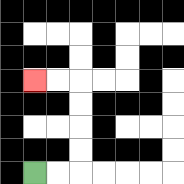{'start': '[1, 7]', 'end': '[1, 3]', 'path_directions': 'R,R,U,U,U,U,L,L', 'path_coordinates': '[[1, 7], [2, 7], [3, 7], [3, 6], [3, 5], [3, 4], [3, 3], [2, 3], [1, 3]]'}